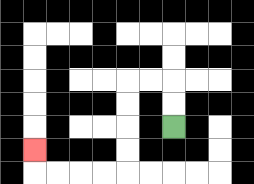{'start': '[7, 5]', 'end': '[1, 6]', 'path_directions': 'U,U,L,L,D,D,D,D,L,L,L,L,U', 'path_coordinates': '[[7, 5], [7, 4], [7, 3], [6, 3], [5, 3], [5, 4], [5, 5], [5, 6], [5, 7], [4, 7], [3, 7], [2, 7], [1, 7], [1, 6]]'}